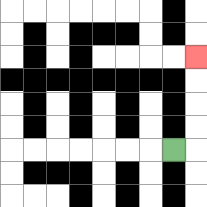{'start': '[7, 6]', 'end': '[8, 2]', 'path_directions': 'R,U,U,U,U', 'path_coordinates': '[[7, 6], [8, 6], [8, 5], [8, 4], [8, 3], [8, 2]]'}